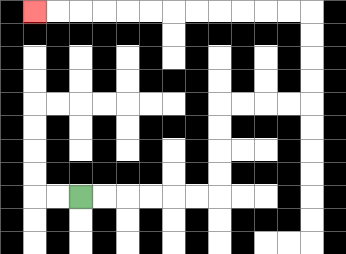{'start': '[3, 8]', 'end': '[1, 0]', 'path_directions': 'R,R,R,R,R,R,U,U,U,U,R,R,R,R,U,U,U,U,L,L,L,L,L,L,L,L,L,L,L,L', 'path_coordinates': '[[3, 8], [4, 8], [5, 8], [6, 8], [7, 8], [8, 8], [9, 8], [9, 7], [9, 6], [9, 5], [9, 4], [10, 4], [11, 4], [12, 4], [13, 4], [13, 3], [13, 2], [13, 1], [13, 0], [12, 0], [11, 0], [10, 0], [9, 0], [8, 0], [7, 0], [6, 0], [5, 0], [4, 0], [3, 0], [2, 0], [1, 0]]'}